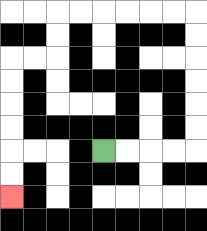{'start': '[4, 6]', 'end': '[0, 8]', 'path_directions': 'R,R,R,R,U,U,U,U,U,U,L,L,L,L,L,L,D,D,L,L,D,D,D,D,D,D', 'path_coordinates': '[[4, 6], [5, 6], [6, 6], [7, 6], [8, 6], [8, 5], [8, 4], [8, 3], [8, 2], [8, 1], [8, 0], [7, 0], [6, 0], [5, 0], [4, 0], [3, 0], [2, 0], [2, 1], [2, 2], [1, 2], [0, 2], [0, 3], [0, 4], [0, 5], [0, 6], [0, 7], [0, 8]]'}